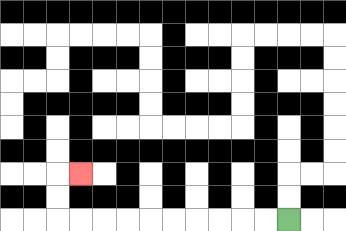{'start': '[12, 9]', 'end': '[3, 7]', 'path_directions': 'L,L,L,L,L,L,L,L,L,L,U,U,R', 'path_coordinates': '[[12, 9], [11, 9], [10, 9], [9, 9], [8, 9], [7, 9], [6, 9], [5, 9], [4, 9], [3, 9], [2, 9], [2, 8], [2, 7], [3, 7]]'}